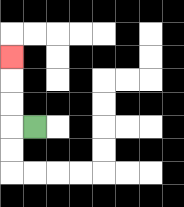{'start': '[1, 5]', 'end': '[0, 2]', 'path_directions': 'L,U,U,U', 'path_coordinates': '[[1, 5], [0, 5], [0, 4], [0, 3], [0, 2]]'}